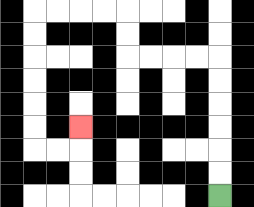{'start': '[9, 8]', 'end': '[3, 5]', 'path_directions': 'U,U,U,U,U,U,L,L,L,L,U,U,L,L,L,L,D,D,D,D,D,D,R,R,U', 'path_coordinates': '[[9, 8], [9, 7], [9, 6], [9, 5], [9, 4], [9, 3], [9, 2], [8, 2], [7, 2], [6, 2], [5, 2], [5, 1], [5, 0], [4, 0], [3, 0], [2, 0], [1, 0], [1, 1], [1, 2], [1, 3], [1, 4], [1, 5], [1, 6], [2, 6], [3, 6], [3, 5]]'}